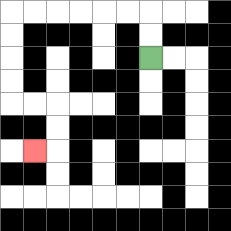{'start': '[6, 2]', 'end': '[1, 6]', 'path_directions': 'U,U,L,L,L,L,L,L,D,D,D,D,R,R,D,D,L', 'path_coordinates': '[[6, 2], [6, 1], [6, 0], [5, 0], [4, 0], [3, 0], [2, 0], [1, 0], [0, 0], [0, 1], [0, 2], [0, 3], [0, 4], [1, 4], [2, 4], [2, 5], [2, 6], [1, 6]]'}